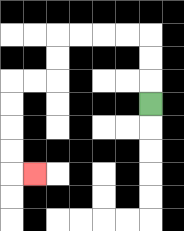{'start': '[6, 4]', 'end': '[1, 7]', 'path_directions': 'U,U,U,L,L,L,L,D,D,L,L,D,D,D,D,R', 'path_coordinates': '[[6, 4], [6, 3], [6, 2], [6, 1], [5, 1], [4, 1], [3, 1], [2, 1], [2, 2], [2, 3], [1, 3], [0, 3], [0, 4], [0, 5], [0, 6], [0, 7], [1, 7]]'}